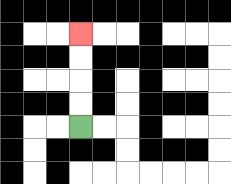{'start': '[3, 5]', 'end': '[3, 1]', 'path_directions': 'U,U,U,U', 'path_coordinates': '[[3, 5], [3, 4], [3, 3], [3, 2], [3, 1]]'}